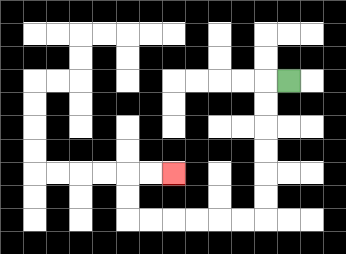{'start': '[12, 3]', 'end': '[7, 7]', 'path_directions': 'L,D,D,D,D,D,D,L,L,L,L,L,L,U,U,R,R', 'path_coordinates': '[[12, 3], [11, 3], [11, 4], [11, 5], [11, 6], [11, 7], [11, 8], [11, 9], [10, 9], [9, 9], [8, 9], [7, 9], [6, 9], [5, 9], [5, 8], [5, 7], [6, 7], [7, 7]]'}